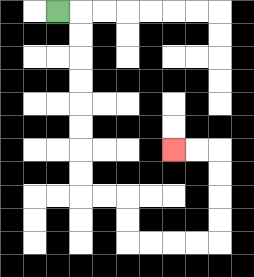{'start': '[2, 0]', 'end': '[7, 6]', 'path_directions': 'R,D,D,D,D,D,D,D,D,R,R,D,D,R,R,R,R,U,U,U,U,L,L', 'path_coordinates': '[[2, 0], [3, 0], [3, 1], [3, 2], [3, 3], [3, 4], [3, 5], [3, 6], [3, 7], [3, 8], [4, 8], [5, 8], [5, 9], [5, 10], [6, 10], [7, 10], [8, 10], [9, 10], [9, 9], [9, 8], [9, 7], [9, 6], [8, 6], [7, 6]]'}